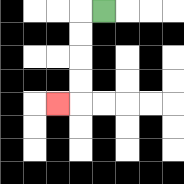{'start': '[4, 0]', 'end': '[2, 4]', 'path_directions': 'L,D,D,D,D,L', 'path_coordinates': '[[4, 0], [3, 0], [3, 1], [3, 2], [3, 3], [3, 4], [2, 4]]'}